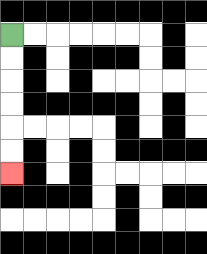{'start': '[0, 1]', 'end': '[0, 7]', 'path_directions': 'D,D,D,D,D,D', 'path_coordinates': '[[0, 1], [0, 2], [0, 3], [0, 4], [0, 5], [0, 6], [0, 7]]'}